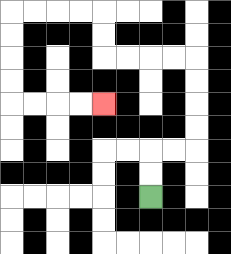{'start': '[6, 8]', 'end': '[4, 4]', 'path_directions': 'U,U,R,R,U,U,U,U,L,L,L,L,U,U,L,L,L,L,D,D,D,D,R,R,R,R', 'path_coordinates': '[[6, 8], [6, 7], [6, 6], [7, 6], [8, 6], [8, 5], [8, 4], [8, 3], [8, 2], [7, 2], [6, 2], [5, 2], [4, 2], [4, 1], [4, 0], [3, 0], [2, 0], [1, 0], [0, 0], [0, 1], [0, 2], [0, 3], [0, 4], [1, 4], [2, 4], [3, 4], [4, 4]]'}